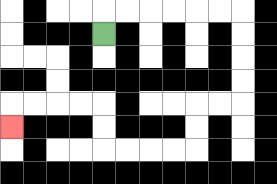{'start': '[4, 1]', 'end': '[0, 5]', 'path_directions': 'U,R,R,R,R,R,R,D,D,D,D,L,L,D,D,L,L,L,L,U,U,L,L,L,L,D', 'path_coordinates': '[[4, 1], [4, 0], [5, 0], [6, 0], [7, 0], [8, 0], [9, 0], [10, 0], [10, 1], [10, 2], [10, 3], [10, 4], [9, 4], [8, 4], [8, 5], [8, 6], [7, 6], [6, 6], [5, 6], [4, 6], [4, 5], [4, 4], [3, 4], [2, 4], [1, 4], [0, 4], [0, 5]]'}